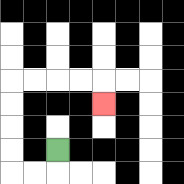{'start': '[2, 6]', 'end': '[4, 4]', 'path_directions': 'D,L,L,U,U,U,U,R,R,R,R,D', 'path_coordinates': '[[2, 6], [2, 7], [1, 7], [0, 7], [0, 6], [0, 5], [0, 4], [0, 3], [1, 3], [2, 3], [3, 3], [4, 3], [4, 4]]'}